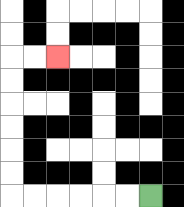{'start': '[6, 8]', 'end': '[2, 2]', 'path_directions': 'L,L,L,L,L,L,U,U,U,U,U,U,R,R', 'path_coordinates': '[[6, 8], [5, 8], [4, 8], [3, 8], [2, 8], [1, 8], [0, 8], [0, 7], [0, 6], [0, 5], [0, 4], [0, 3], [0, 2], [1, 2], [2, 2]]'}